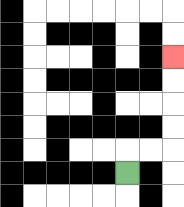{'start': '[5, 7]', 'end': '[7, 2]', 'path_directions': 'U,R,R,U,U,U,U', 'path_coordinates': '[[5, 7], [5, 6], [6, 6], [7, 6], [7, 5], [7, 4], [7, 3], [7, 2]]'}